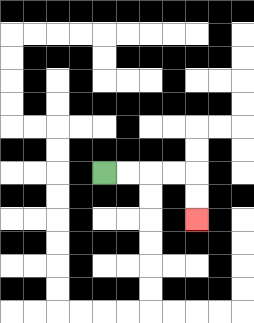{'start': '[4, 7]', 'end': '[8, 9]', 'path_directions': 'R,R,R,R,D,D', 'path_coordinates': '[[4, 7], [5, 7], [6, 7], [7, 7], [8, 7], [8, 8], [8, 9]]'}